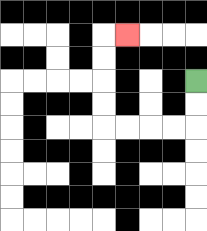{'start': '[8, 3]', 'end': '[5, 1]', 'path_directions': 'D,D,L,L,L,L,U,U,U,U,R', 'path_coordinates': '[[8, 3], [8, 4], [8, 5], [7, 5], [6, 5], [5, 5], [4, 5], [4, 4], [4, 3], [4, 2], [4, 1], [5, 1]]'}